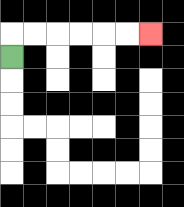{'start': '[0, 2]', 'end': '[6, 1]', 'path_directions': 'U,R,R,R,R,R,R', 'path_coordinates': '[[0, 2], [0, 1], [1, 1], [2, 1], [3, 1], [4, 1], [5, 1], [6, 1]]'}